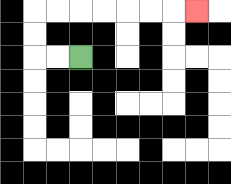{'start': '[3, 2]', 'end': '[8, 0]', 'path_directions': 'L,L,U,U,R,R,R,R,R,R,R', 'path_coordinates': '[[3, 2], [2, 2], [1, 2], [1, 1], [1, 0], [2, 0], [3, 0], [4, 0], [5, 0], [6, 0], [7, 0], [8, 0]]'}